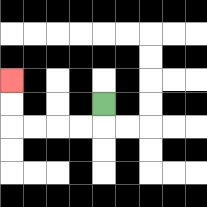{'start': '[4, 4]', 'end': '[0, 3]', 'path_directions': 'D,L,L,L,L,U,U', 'path_coordinates': '[[4, 4], [4, 5], [3, 5], [2, 5], [1, 5], [0, 5], [0, 4], [0, 3]]'}